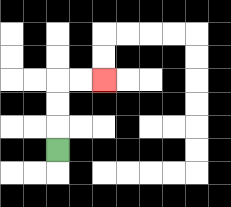{'start': '[2, 6]', 'end': '[4, 3]', 'path_directions': 'U,U,U,R,R', 'path_coordinates': '[[2, 6], [2, 5], [2, 4], [2, 3], [3, 3], [4, 3]]'}